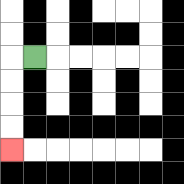{'start': '[1, 2]', 'end': '[0, 6]', 'path_directions': 'L,D,D,D,D', 'path_coordinates': '[[1, 2], [0, 2], [0, 3], [0, 4], [0, 5], [0, 6]]'}